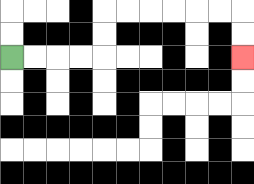{'start': '[0, 2]', 'end': '[10, 2]', 'path_directions': 'R,R,R,R,U,U,R,R,R,R,R,R,D,D', 'path_coordinates': '[[0, 2], [1, 2], [2, 2], [3, 2], [4, 2], [4, 1], [4, 0], [5, 0], [6, 0], [7, 0], [8, 0], [9, 0], [10, 0], [10, 1], [10, 2]]'}